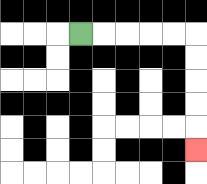{'start': '[3, 1]', 'end': '[8, 6]', 'path_directions': 'R,R,R,R,R,D,D,D,D,D', 'path_coordinates': '[[3, 1], [4, 1], [5, 1], [6, 1], [7, 1], [8, 1], [8, 2], [8, 3], [8, 4], [8, 5], [8, 6]]'}